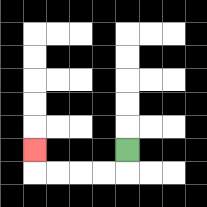{'start': '[5, 6]', 'end': '[1, 6]', 'path_directions': 'D,L,L,L,L,U', 'path_coordinates': '[[5, 6], [5, 7], [4, 7], [3, 7], [2, 7], [1, 7], [1, 6]]'}